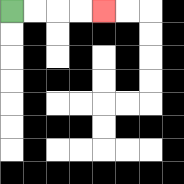{'start': '[0, 0]', 'end': '[4, 0]', 'path_directions': 'R,R,R,R', 'path_coordinates': '[[0, 0], [1, 0], [2, 0], [3, 0], [4, 0]]'}